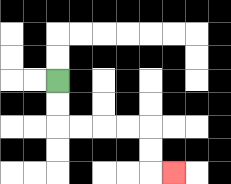{'start': '[2, 3]', 'end': '[7, 7]', 'path_directions': 'D,D,R,R,R,R,D,D,R', 'path_coordinates': '[[2, 3], [2, 4], [2, 5], [3, 5], [4, 5], [5, 5], [6, 5], [6, 6], [6, 7], [7, 7]]'}